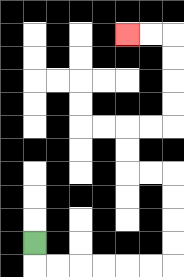{'start': '[1, 10]', 'end': '[5, 1]', 'path_directions': 'D,R,R,R,R,R,R,U,U,U,U,L,L,U,U,R,R,U,U,U,U,L,L', 'path_coordinates': '[[1, 10], [1, 11], [2, 11], [3, 11], [4, 11], [5, 11], [6, 11], [7, 11], [7, 10], [7, 9], [7, 8], [7, 7], [6, 7], [5, 7], [5, 6], [5, 5], [6, 5], [7, 5], [7, 4], [7, 3], [7, 2], [7, 1], [6, 1], [5, 1]]'}